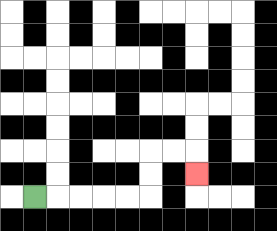{'start': '[1, 8]', 'end': '[8, 7]', 'path_directions': 'R,R,R,R,R,U,U,R,R,D', 'path_coordinates': '[[1, 8], [2, 8], [3, 8], [4, 8], [5, 8], [6, 8], [6, 7], [6, 6], [7, 6], [8, 6], [8, 7]]'}